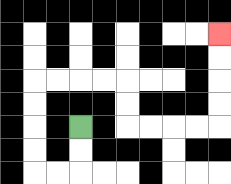{'start': '[3, 5]', 'end': '[9, 1]', 'path_directions': 'D,D,L,L,U,U,U,U,R,R,R,R,D,D,R,R,R,R,U,U,U,U', 'path_coordinates': '[[3, 5], [3, 6], [3, 7], [2, 7], [1, 7], [1, 6], [1, 5], [1, 4], [1, 3], [2, 3], [3, 3], [4, 3], [5, 3], [5, 4], [5, 5], [6, 5], [7, 5], [8, 5], [9, 5], [9, 4], [9, 3], [9, 2], [9, 1]]'}